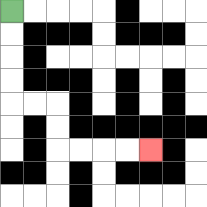{'start': '[0, 0]', 'end': '[6, 6]', 'path_directions': 'D,D,D,D,R,R,D,D,R,R,R,R', 'path_coordinates': '[[0, 0], [0, 1], [0, 2], [0, 3], [0, 4], [1, 4], [2, 4], [2, 5], [2, 6], [3, 6], [4, 6], [5, 6], [6, 6]]'}